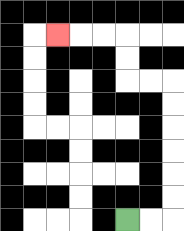{'start': '[5, 9]', 'end': '[2, 1]', 'path_directions': 'R,R,U,U,U,U,U,U,L,L,U,U,L,L,L', 'path_coordinates': '[[5, 9], [6, 9], [7, 9], [7, 8], [7, 7], [7, 6], [7, 5], [7, 4], [7, 3], [6, 3], [5, 3], [5, 2], [5, 1], [4, 1], [3, 1], [2, 1]]'}